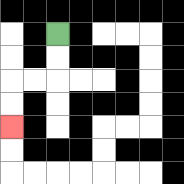{'start': '[2, 1]', 'end': '[0, 5]', 'path_directions': 'D,D,L,L,D,D', 'path_coordinates': '[[2, 1], [2, 2], [2, 3], [1, 3], [0, 3], [0, 4], [0, 5]]'}